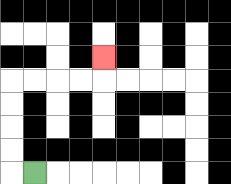{'start': '[1, 7]', 'end': '[4, 2]', 'path_directions': 'L,U,U,U,U,R,R,R,R,U', 'path_coordinates': '[[1, 7], [0, 7], [0, 6], [0, 5], [0, 4], [0, 3], [1, 3], [2, 3], [3, 3], [4, 3], [4, 2]]'}